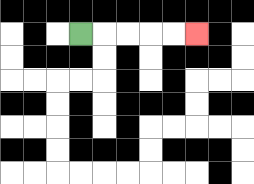{'start': '[3, 1]', 'end': '[8, 1]', 'path_directions': 'R,R,R,R,R', 'path_coordinates': '[[3, 1], [4, 1], [5, 1], [6, 1], [7, 1], [8, 1]]'}